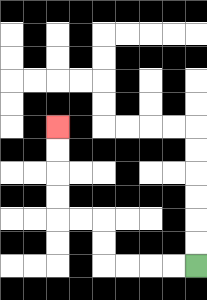{'start': '[8, 11]', 'end': '[2, 5]', 'path_directions': 'L,L,L,L,U,U,L,L,U,U,U,U', 'path_coordinates': '[[8, 11], [7, 11], [6, 11], [5, 11], [4, 11], [4, 10], [4, 9], [3, 9], [2, 9], [2, 8], [2, 7], [2, 6], [2, 5]]'}